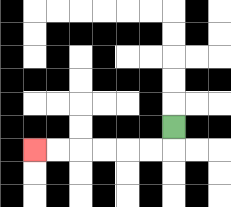{'start': '[7, 5]', 'end': '[1, 6]', 'path_directions': 'D,L,L,L,L,L,L', 'path_coordinates': '[[7, 5], [7, 6], [6, 6], [5, 6], [4, 6], [3, 6], [2, 6], [1, 6]]'}